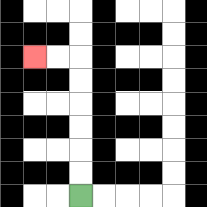{'start': '[3, 8]', 'end': '[1, 2]', 'path_directions': 'U,U,U,U,U,U,L,L', 'path_coordinates': '[[3, 8], [3, 7], [3, 6], [3, 5], [3, 4], [3, 3], [3, 2], [2, 2], [1, 2]]'}